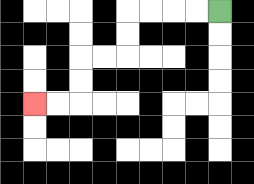{'start': '[9, 0]', 'end': '[1, 4]', 'path_directions': 'L,L,L,L,D,D,L,L,D,D,L,L', 'path_coordinates': '[[9, 0], [8, 0], [7, 0], [6, 0], [5, 0], [5, 1], [5, 2], [4, 2], [3, 2], [3, 3], [3, 4], [2, 4], [1, 4]]'}